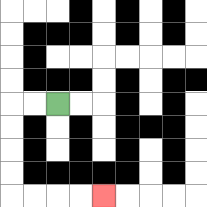{'start': '[2, 4]', 'end': '[4, 8]', 'path_directions': 'L,L,D,D,D,D,R,R,R,R', 'path_coordinates': '[[2, 4], [1, 4], [0, 4], [0, 5], [0, 6], [0, 7], [0, 8], [1, 8], [2, 8], [3, 8], [4, 8]]'}